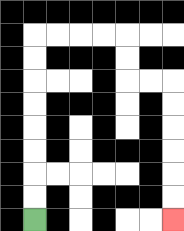{'start': '[1, 9]', 'end': '[7, 9]', 'path_directions': 'U,U,U,U,U,U,U,U,R,R,R,R,D,D,R,R,D,D,D,D,D,D', 'path_coordinates': '[[1, 9], [1, 8], [1, 7], [1, 6], [1, 5], [1, 4], [1, 3], [1, 2], [1, 1], [2, 1], [3, 1], [4, 1], [5, 1], [5, 2], [5, 3], [6, 3], [7, 3], [7, 4], [7, 5], [7, 6], [7, 7], [7, 8], [7, 9]]'}